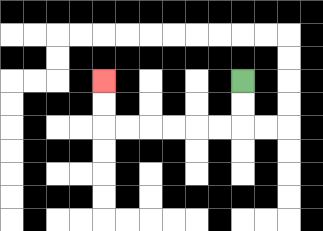{'start': '[10, 3]', 'end': '[4, 3]', 'path_directions': 'D,D,L,L,L,L,L,L,U,U', 'path_coordinates': '[[10, 3], [10, 4], [10, 5], [9, 5], [8, 5], [7, 5], [6, 5], [5, 5], [4, 5], [4, 4], [4, 3]]'}